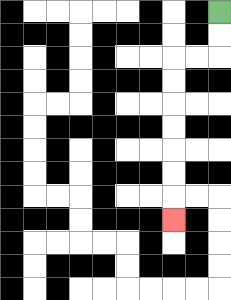{'start': '[9, 0]', 'end': '[7, 9]', 'path_directions': 'D,D,L,L,D,D,D,D,D,D,D', 'path_coordinates': '[[9, 0], [9, 1], [9, 2], [8, 2], [7, 2], [7, 3], [7, 4], [7, 5], [7, 6], [7, 7], [7, 8], [7, 9]]'}